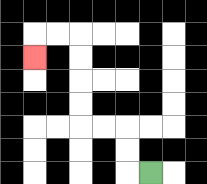{'start': '[6, 7]', 'end': '[1, 2]', 'path_directions': 'L,U,U,L,L,U,U,U,U,L,L,D', 'path_coordinates': '[[6, 7], [5, 7], [5, 6], [5, 5], [4, 5], [3, 5], [3, 4], [3, 3], [3, 2], [3, 1], [2, 1], [1, 1], [1, 2]]'}